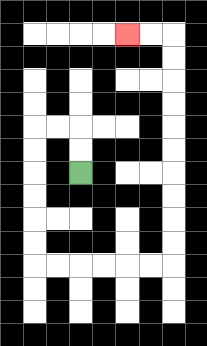{'start': '[3, 7]', 'end': '[5, 1]', 'path_directions': 'U,U,L,L,D,D,D,D,D,D,R,R,R,R,R,R,U,U,U,U,U,U,U,U,U,U,L,L', 'path_coordinates': '[[3, 7], [3, 6], [3, 5], [2, 5], [1, 5], [1, 6], [1, 7], [1, 8], [1, 9], [1, 10], [1, 11], [2, 11], [3, 11], [4, 11], [5, 11], [6, 11], [7, 11], [7, 10], [7, 9], [7, 8], [7, 7], [7, 6], [7, 5], [7, 4], [7, 3], [7, 2], [7, 1], [6, 1], [5, 1]]'}